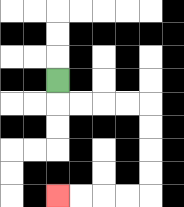{'start': '[2, 3]', 'end': '[2, 8]', 'path_directions': 'D,R,R,R,R,D,D,D,D,L,L,L,L', 'path_coordinates': '[[2, 3], [2, 4], [3, 4], [4, 4], [5, 4], [6, 4], [6, 5], [6, 6], [6, 7], [6, 8], [5, 8], [4, 8], [3, 8], [2, 8]]'}